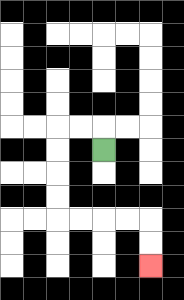{'start': '[4, 6]', 'end': '[6, 11]', 'path_directions': 'U,L,L,D,D,D,D,R,R,R,R,D,D', 'path_coordinates': '[[4, 6], [4, 5], [3, 5], [2, 5], [2, 6], [2, 7], [2, 8], [2, 9], [3, 9], [4, 9], [5, 9], [6, 9], [6, 10], [6, 11]]'}